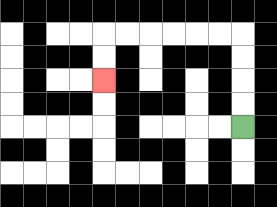{'start': '[10, 5]', 'end': '[4, 3]', 'path_directions': 'U,U,U,U,L,L,L,L,L,L,D,D', 'path_coordinates': '[[10, 5], [10, 4], [10, 3], [10, 2], [10, 1], [9, 1], [8, 1], [7, 1], [6, 1], [5, 1], [4, 1], [4, 2], [4, 3]]'}